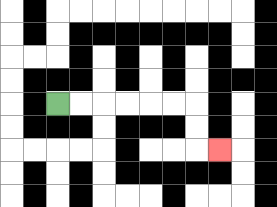{'start': '[2, 4]', 'end': '[9, 6]', 'path_directions': 'R,R,R,R,R,R,D,D,R', 'path_coordinates': '[[2, 4], [3, 4], [4, 4], [5, 4], [6, 4], [7, 4], [8, 4], [8, 5], [8, 6], [9, 6]]'}